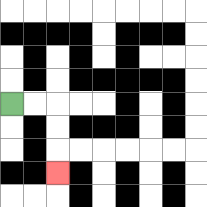{'start': '[0, 4]', 'end': '[2, 7]', 'path_directions': 'R,R,D,D,D', 'path_coordinates': '[[0, 4], [1, 4], [2, 4], [2, 5], [2, 6], [2, 7]]'}